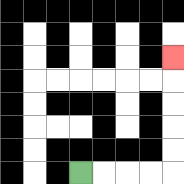{'start': '[3, 7]', 'end': '[7, 2]', 'path_directions': 'R,R,R,R,U,U,U,U,U', 'path_coordinates': '[[3, 7], [4, 7], [5, 7], [6, 7], [7, 7], [7, 6], [7, 5], [7, 4], [7, 3], [7, 2]]'}